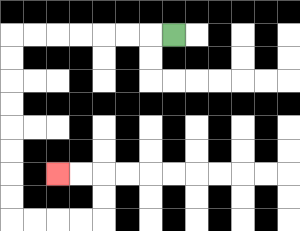{'start': '[7, 1]', 'end': '[2, 7]', 'path_directions': 'L,L,L,L,L,L,L,D,D,D,D,D,D,D,D,R,R,R,R,U,U,L,L', 'path_coordinates': '[[7, 1], [6, 1], [5, 1], [4, 1], [3, 1], [2, 1], [1, 1], [0, 1], [0, 2], [0, 3], [0, 4], [0, 5], [0, 6], [0, 7], [0, 8], [0, 9], [1, 9], [2, 9], [3, 9], [4, 9], [4, 8], [4, 7], [3, 7], [2, 7]]'}